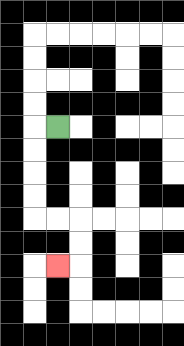{'start': '[2, 5]', 'end': '[2, 11]', 'path_directions': 'L,D,D,D,D,R,R,D,D,L', 'path_coordinates': '[[2, 5], [1, 5], [1, 6], [1, 7], [1, 8], [1, 9], [2, 9], [3, 9], [3, 10], [3, 11], [2, 11]]'}